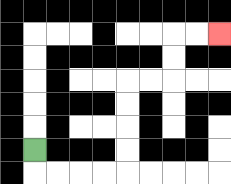{'start': '[1, 6]', 'end': '[9, 1]', 'path_directions': 'D,R,R,R,R,U,U,U,U,R,R,U,U,R,R', 'path_coordinates': '[[1, 6], [1, 7], [2, 7], [3, 7], [4, 7], [5, 7], [5, 6], [5, 5], [5, 4], [5, 3], [6, 3], [7, 3], [7, 2], [7, 1], [8, 1], [9, 1]]'}